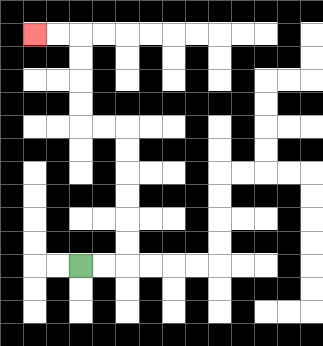{'start': '[3, 11]', 'end': '[1, 1]', 'path_directions': 'R,R,U,U,U,U,U,U,L,L,U,U,U,U,L,L', 'path_coordinates': '[[3, 11], [4, 11], [5, 11], [5, 10], [5, 9], [5, 8], [5, 7], [5, 6], [5, 5], [4, 5], [3, 5], [3, 4], [3, 3], [3, 2], [3, 1], [2, 1], [1, 1]]'}